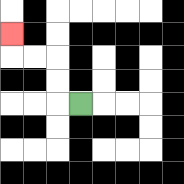{'start': '[3, 4]', 'end': '[0, 1]', 'path_directions': 'L,U,U,L,L,U', 'path_coordinates': '[[3, 4], [2, 4], [2, 3], [2, 2], [1, 2], [0, 2], [0, 1]]'}